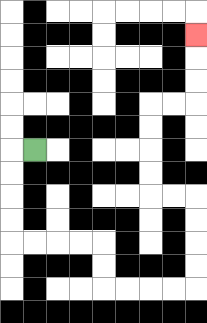{'start': '[1, 6]', 'end': '[8, 1]', 'path_directions': 'L,D,D,D,D,R,R,R,R,D,D,R,R,R,R,U,U,U,U,L,L,U,U,U,U,R,R,U,U,U', 'path_coordinates': '[[1, 6], [0, 6], [0, 7], [0, 8], [0, 9], [0, 10], [1, 10], [2, 10], [3, 10], [4, 10], [4, 11], [4, 12], [5, 12], [6, 12], [7, 12], [8, 12], [8, 11], [8, 10], [8, 9], [8, 8], [7, 8], [6, 8], [6, 7], [6, 6], [6, 5], [6, 4], [7, 4], [8, 4], [8, 3], [8, 2], [8, 1]]'}